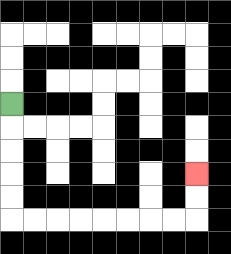{'start': '[0, 4]', 'end': '[8, 7]', 'path_directions': 'D,D,D,D,D,R,R,R,R,R,R,R,R,U,U', 'path_coordinates': '[[0, 4], [0, 5], [0, 6], [0, 7], [0, 8], [0, 9], [1, 9], [2, 9], [3, 9], [4, 9], [5, 9], [6, 9], [7, 9], [8, 9], [8, 8], [8, 7]]'}